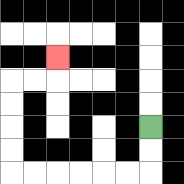{'start': '[6, 5]', 'end': '[2, 2]', 'path_directions': 'D,D,L,L,L,L,L,L,U,U,U,U,R,R,U', 'path_coordinates': '[[6, 5], [6, 6], [6, 7], [5, 7], [4, 7], [3, 7], [2, 7], [1, 7], [0, 7], [0, 6], [0, 5], [0, 4], [0, 3], [1, 3], [2, 3], [2, 2]]'}